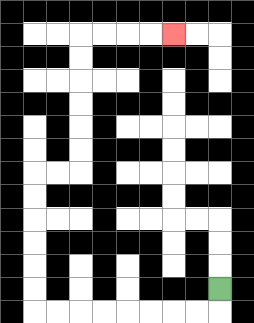{'start': '[9, 12]', 'end': '[7, 1]', 'path_directions': 'D,L,L,L,L,L,L,L,L,U,U,U,U,U,U,R,R,U,U,U,U,U,U,R,R,R,R', 'path_coordinates': '[[9, 12], [9, 13], [8, 13], [7, 13], [6, 13], [5, 13], [4, 13], [3, 13], [2, 13], [1, 13], [1, 12], [1, 11], [1, 10], [1, 9], [1, 8], [1, 7], [2, 7], [3, 7], [3, 6], [3, 5], [3, 4], [3, 3], [3, 2], [3, 1], [4, 1], [5, 1], [6, 1], [7, 1]]'}